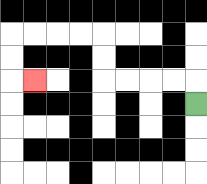{'start': '[8, 4]', 'end': '[1, 3]', 'path_directions': 'U,L,L,L,L,U,U,L,L,L,L,D,D,R', 'path_coordinates': '[[8, 4], [8, 3], [7, 3], [6, 3], [5, 3], [4, 3], [4, 2], [4, 1], [3, 1], [2, 1], [1, 1], [0, 1], [0, 2], [0, 3], [1, 3]]'}